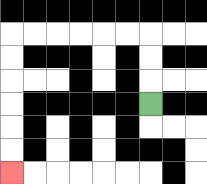{'start': '[6, 4]', 'end': '[0, 7]', 'path_directions': 'U,U,U,L,L,L,L,L,L,D,D,D,D,D,D', 'path_coordinates': '[[6, 4], [6, 3], [6, 2], [6, 1], [5, 1], [4, 1], [3, 1], [2, 1], [1, 1], [0, 1], [0, 2], [0, 3], [0, 4], [0, 5], [0, 6], [0, 7]]'}